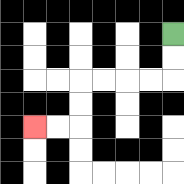{'start': '[7, 1]', 'end': '[1, 5]', 'path_directions': 'D,D,L,L,L,L,D,D,L,L', 'path_coordinates': '[[7, 1], [7, 2], [7, 3], [6, 3], [5, 3], [4, 3], [3, 3], [3, 4], [3, 5], [2, 5], [1, 5]]'}